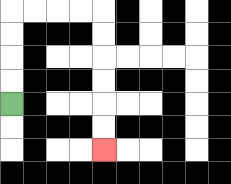{'start': '[0, 4]', 'end': '[4, 6]', 'path_directions': 'U,U,U,U,R,R,R,R,D,D,D,D,D,D', 'path_coordinates': '[[0, 4], [0, 3], [0, 2], [0, 1], [0, 0], [1, 0], [2, 0], [3, 0], [4, 0], [4, 1], [4, 2], [4, 3], [4, 4], [4, 5], [4, 6]]'}